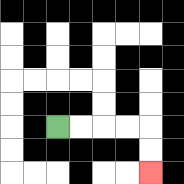{'start': '[2, 5]', 'end': '[6, 7]', 'path_directions': 'R,R,R,R,D,D', 'path_coordinates': '[[2, 5], [3, 5], [4, 5], [5, 5], [6, 5], [6, 6], [6, 7]]'}